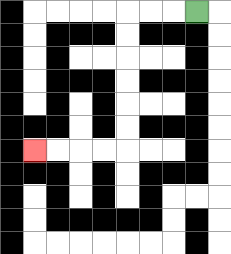{'start': '[8, 0]', 'end': '[1, 6]', 'path_directions': 'L,L,L,D,D,D,D,D,D,L,L,L,L', 'path_coordinates': '[[8, 0], [7, 0], [6, 0], [5, 0], [5, 1], [5, 2], [5, 3], [5, 4], [5, 5], [5, 6], [4, 6], [3, 6], [2, 6], [1, 6]]'}